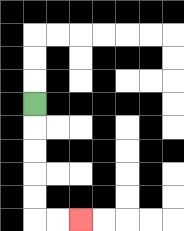{'start': '[1, 4]', 'end': '[3, 9]', 'path_directions': 'D,D,D,D,D,R,R', 'path_coordinates': '[[1, 4], [1, 5], [1, 6], [1, 7], [1, 8], [1, 9], [2, 9], [3, 9]]'}